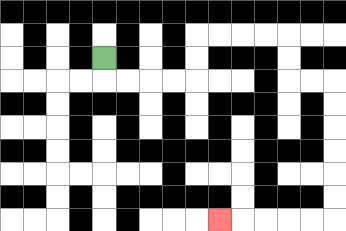{'start': '[4, 2]', 'end': '[9, 9]', 'path_directions': 'D,R,R,R,R,U,U,R,R,R,R,D,D,R,R,D,D,D,D,D,D,L,L,L,L,L', 'path_coordinates': '[[4, 2], [4, 3], [5, 3], [6, 3], [7, 3], [8, 3], [8, 2], [8, 1], [9, 1], [10, 1], [11, 1], [12, 1], [12, 2], [12, 3], [13, 3], [14, 3], [14, 4], [14, 5], [14, 6], [14, 7], [14, 8], [14, 9], [13, 9], [12, 9], [11, 9], [10, 9], [9, 9]]'}